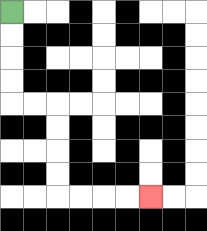{'start': '[0, 0]', 'end': '[6, 8]', 'path_directions': 'D,D,D,D,R,R,D,D,D,D,R,R,R,R', 'path_coordinates': '[[0, 0], [0, 1], [0, 2], [0, 3], [0, 4], [1, 4], [2, 4], [2, 5], [2, 6], [2, 7], [2, 8], [3, 8], [4, 8], [5, 8], [6, 8]]'}